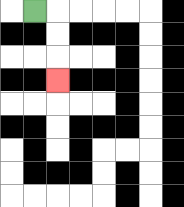{'start': '[1, 0]', 'end': '[2, 3]', 'path_directions': 'R,D,D,D', 'path_coordinates': '[[1, 0], [2, 0], [2, 1], [2, 2], [2, 3]]'}